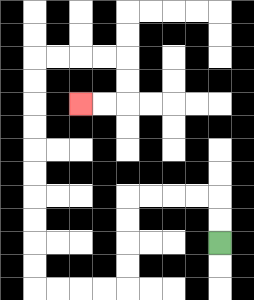{'start': '[9, 10]', 'end': '[3, 4]', 'path_directions': 'U,U,L,L,L,L,D,D,D,D,L,L,L,L,U,U,U,U,U,U,U,U,U,U,R,R,R,R,D,D,L,L', 'path_coordinates': '[[9, 10], [9, 9], [9, 8], [8, 8], [7, 8], [6, 8], [5, 8], [5, 9], [5, 10], [5, 11], [5, 12], [4, 12], [3, 12], [2, 12], [1, 12], [1, 11], [1, 10], [1, 9], [1, 8], [1, 7], [1, 6], [1, 5], [1, 4], [1, 3], [1, 2], [2, 2], [3, 2], [4, 2], [5, 2], [5, 3], [5, 4], [4, 4], [3, 4]]'}